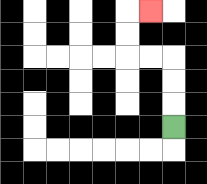{'start': '[7, 5]', 'end': '[6, 0]', 'path_directions': 'U,U,U,L,L,U,U,R', 'path_coordinates': '[[7, 5], [7, 4], [7, 3], [7, 2], [6, 2], [5, 2], [5, 1], [5, 0], [6, 0]]'}